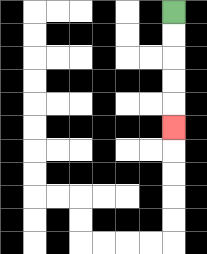{'start': '[7, 0]', 'end': '[7, 5]', 'path_directions': 'D,D,D,D,D', 'path_coordinates': '[[7, 0], [7, 1], [7, 2], [7, 3], [7, 4], [7, 5]]'}